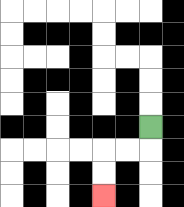{'start': '[6, 5]', 'end': '[4, 8]', 'path_directions': 'D,L,L,D,D', 'path_coordinates': '[[6, 5], [6, 6], [5, 6], [4, 6], [4, 7], [4, 8]]'}